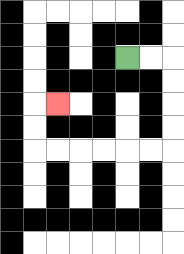{'start': '[5, 2]', 'end': '[2, 4]', 'path_directions': 'R,R,D,D,D,D,L,L,L,L,L,L,U,U,R', 'path_coordinates': '[[5, 2], [6, 2], [7, 2], [7, 3], [7, 4], [7, 5], [7, 6], [6, 6], [5, 6], [4, 6], [3, 6], [2, 6], [1, 6], [1, 5], [1, 4], [2, 4]]'}